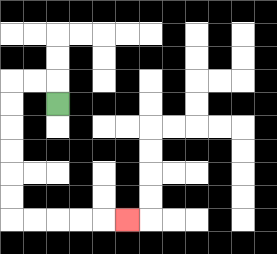{'start': '[2, 4]', 'end': '[5, 9]', 'path_directions': 'U,L,L,D,D,D,D,D,D,R,R,R,R,R', 'path_coordinates': '[[2, 4], [2, 3], [1, 3], [0, 3], [0, 4], [0, 5], [0, 6], [0, 7], [0, 8], [0, 9], [1, 9], [2, 9], [3, 9], [4, 9], [5, 9]]'}